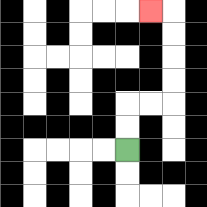{'start': '[5, 6]', 'end': '[6, 0]', 'path_directions': 'U,U,R,R,U,U,U,U,L', 'path_coordinates': '[[5, 6], [5, 5], [5, 4], [6, 4], [7, 4], [7, 3], [7, 2], [7, 1], [7, 0], [6, 0]]'}